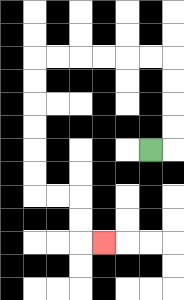{'start': '[6, 6]', 'end': '[4, 10]', 'path_directions': 'R,U,U,U,U,L,L,L,L,L,L,D,D,D,D,D,D,R,R,D,D,R', 'path_coordinates': '[[6, 6], [7, 6], [7, 5], [7, 4], [7, 3], [7, 2], [6, 2], [5, 2], [4, 2], [3, 2], [2, 2], [1, 2], [1, 3], [1, 4], [1, 5], [1, 6], [1, 7], [1, 8], [2, 8], [3, 8], [3, 9], [3, 10], [4, 10]]'}